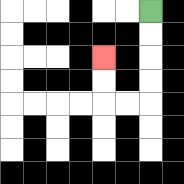{'start': '[6, 0]', 'end': '[4, 2]', 'path_directions': 'D,D,D,D,L,L,U,U', 'path_coordinates': '[[6, 0], [6, 1], [6, 2], [6, 3], [6, 4], [5, 4], [4, 4], [4, 3], [4, 2]]'}